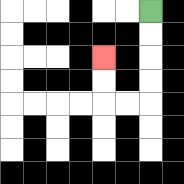{'start': '[6, 0]', 'end': '[4, 2]', 'path_directions': 'D,D,D,D,L,L,U,U', 'path_coordinates': '[[6, 0], [6, 1], [6, 2], [6, 3], [6, 4], [5, 4], [4, 4], [4, 3], [4, 2]]'}